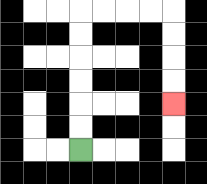{'start': '[3, 6]', 'end': '[7, 4]', 'path_directions': 'U,U,U,U,U,U,R,R,R,R,D,D,D,D', 'path_coordinates': '[[3, 6], [3, 5], [3, 4], [3, 3], [3, 2], [3, 1], [3, 0], [4, 0], [5, 0], [6, 0], [7, 0], [7, 1], [7, 2], [7, 3], [7, 4]]'}